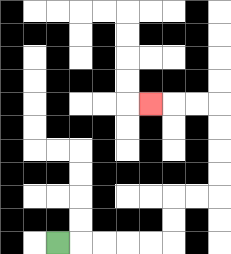{'start': '[2, 10]', 'end': '[6, 4]', 'path_directions': 'R,R,R,R,R,U,U,R,R,U,U,U,U,L,L,L', 'path_coordinates': '[[2, 10], [3, 10], [4, 10], [5, 10], [6, 10], [7, 10], [7, 9], [7, 8], [8, 8], [9, 8], [9, 7], [9, 6], [9, 5], [9, 4], [8, 4], [7, 4], [6, 4]]'}